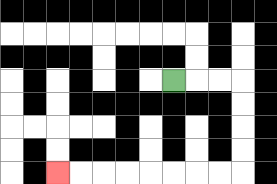{'start': '[7, 3]', 'end': '[2, 7]', 'path_directions': 'R,R,R,D,D,D,D,L,L,L,L,L,L,L,L', 'path_coordinates': '[[7, 3], [8, 3], [9, 3], [10, 3], [10, 4], [10, 5], [10, 6], [10, 7], [9, 7], [8, 7], [7, 7], [6, 7], [5, 7], [4, 7], [3, 7], [2, 7]]'}